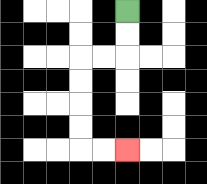{'start': '[5, 0]', 'end': '[5, 6]', 'path_directions': 'D,D,L,L,D,D,D,D,R,R', 'path_coordinates': '[[5, 0], [5, 1], [5, 2], [4, 2], [3, 2], [3, 3], [3, 4], [3, 5], [3, 6], [4, 6], [5, 6]]'}